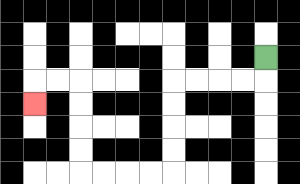{'start': '[11, 2]', 'end': '[1, 4]', 'path_directions': 'D,L,L,L,L,D,D,D,D,L,L,L,L,U,U,U,U,L,L,D', 'path_coordinates': '[[11, 2], [11, 3], [10, 3], [9, 3], [8, 3], [7, 3], [7, 4], [7, 5], [7, 6], [7, 7], [6, 7], [5, 7], [4, 7], [3, 7], [3, 6], [3, 5], [3, 4], [3, 3], [2, 3], [1, 3], [1, 4]]'}